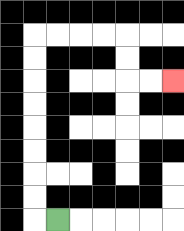{'start': '[2, 9]', 'end': '[7, 3]', 'path_directions': 'L,U,U,U,U,U,U,U,U,R,R,R,R,D,D,R,R', 'path_coordinates': '[[2, 9], [1, 9], [1, 8], [1, 7], [1, 6], [1, 5], [1, 4], [1, 3], [1, 2], [1, 1], [2, 1], [3, 1], [4, 1], [5, 1], [5, 2], [5, 3], [6, 3], [7, 3]]'}